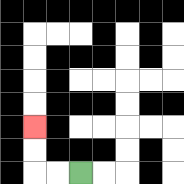{'start': '[3, 7]', 'end': '[1, 5]', 'path_directions': 'L,L,U,U', 'path_coordinates': '[[3, 7], [2, 7], [1, 7], [1, 6], [1, 5]]'}